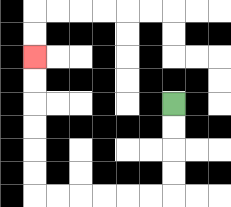{'start': '[7, 4]', 'end': '[1, 2]', 'path_directions': 'D,D,D,D,L,L,L,L,L,L,U,U,U,U,U,U', 'path_coordinates': '[[7, 4], [7, 5], [7, 6], [7, 7], [7, 8], [6, 8], [5, 8], [4, 8], [3, 8], [2, 8], [1, 8], [1, 7], [1, 6], [1, 5], [1, 4], [1, 3], [1, 2]]'}